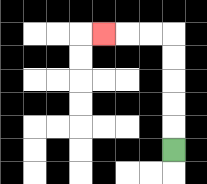{'start': '[7, 6]', 'end': '[4, 1]', 'path_directions': 'U,U,U,U,U,L,L,L', 'path_coordinates': '[[7, 6], [7, 5], [7, 4], [7, 3], [7, 2], [7, 1], [6, 1], [5, 1], [4, 1]]'}